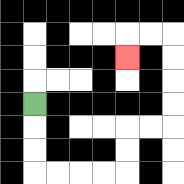{'start': '[1, 4]', 'end': '[5, 2]', 'path_directions': 'D,D,D,R,R,R,R,U,U,R,R,U,U,U,U,L,L,D', 'path_coordinates': '[[1, 4], [1, 5], [1, 6], [1, 7], [2, 7], [3, 7], [4, 7], [5, 7], [5, 6], [5, 5], [6, 5], [7, 5], [7, 4], [7, 3], [7, 2], [7, 1], [6, 1], [5, 1], [5, 2]]'}